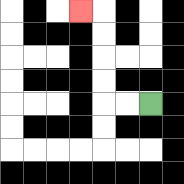{'start': '[6, 4]', 'end': '[3, 0]', 'path_directions': 'L,L,U,U,U,U,L', 'path_coordinates': '[[6, 4], [5, 4], [4, 4], [4, 3], [4, 2], [4, 1], [4, 0], [3, 0]]'}